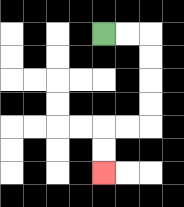{'start': '[4, 1]', 'end': '[4, 7]', 'path_directions': 'R,R,D,D,D,D,L,L,D,D', 'path_coordinates': '[[4, 1], [5, 1], [6, 1], [6, 2], [6, 3], [6, 4], [6, 5], [5, 5], [4, 5], [4, 6], [4, 7]]'}